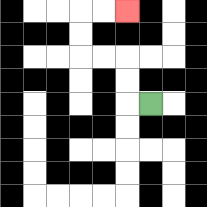{'start': '[6, 4]', 'end': '[5, 0]', 'path_directions': 'L,U,U,L,L,U,U,R,R', 'path_coordinates': '[[6, 4], [5, 4], [5, 3], [5, 2], [4, 2], [3, 2], [3, 1], [3, 0], [4, 0], [5, 0]]'}